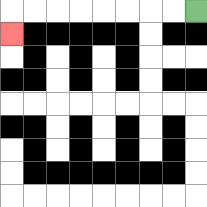{'start': '[8, 0]', 'end': '[0, 1]', 'path_directions': 'L,L,L,L,L,L,L,L,D', 'path_coordinates': '[[8, 0], [7, 0], [6, 0], [5, 0], [4, 0], [3, 0], [2, 0], [1, 0], [0, 0], [0, 1]]'}